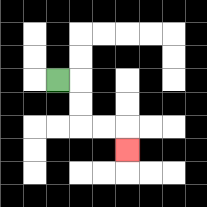{'start': '[2, 3]', 'end': '[5, 6]', 'path_directions': 'R,D,D,R,R,D', 'path_coordinates': '[[2, 3], [3, 3], [3, 4], [3, 5], [4, 5], [5, 5], [5, 6]]'}